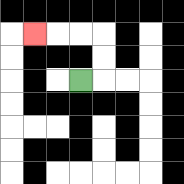{'start': '[3, 3]', 'end': '[1, 1]', 'path_directions': 'R,U,U,L,L,L', 'path_coordinates': '[[3, 3], [4, 3], [4, 2], [4, 1], [3, 1], [2, 1], [1, 1]]'}